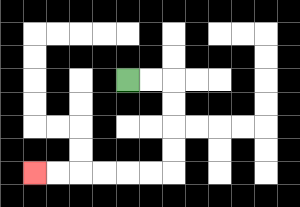{'start': '[5, 3]', 'end': '[1, 7]', 'path_directions': 'R,R,D,D,D,D,L,L,L,L,L,L', 'path_coordinates': '[[5, 3], [6, 3], [7, 3], [7, 4], [7, 5], [7, 6], [7, 7], [6, 7], [5, 7], [4, 7], [3, 7], [2, 7], [1, 7]]'}